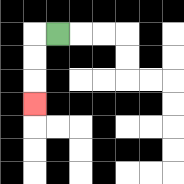{'start': '[2, 1]', 'end': '[1, 4]', 'path_directions': 'L,D,D,D', 'path_coordinates': '[[2, 1], [1, 1], [1, 2], [1, 3], [1, 4]]'}